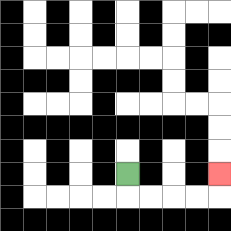{'start': '[5, 7]', 'end': '[9, 7]', 'path_directions': 'D,R,R,R,R,U', 'path_coordinates': '[[5, 7], [5, 8], [6, 8], [7, 8], [8, 8], [9, 8], [9, 7]]'}